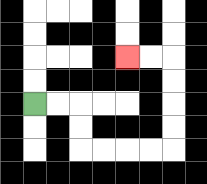{'start': '[1, 4]', 'end': '[5, 2]', 'path_directions': 'R,R,D,D,R,R,R,R,U,U,U,U,L,L', 'path_coordinates': '[[1, 4], [2, 4], [3, 4], [3, 5], [3, 6], [4, 6], [5, 6], [6, 6], [7, 6], [7, 5], [7, 4], [7, 3], [7, 2], [6, 2], [5, 2]]'}